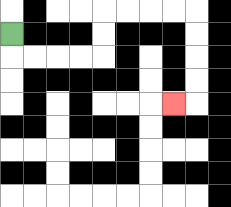{'start': '[0, 1]', 'end': '[7, 4]', 'path_directions': 'D,R,R,R,R,U,U,R,R,R,R,D,D,D,D,L', 'path_coordinates': '[[0, 1], [0, 2], [1, 2], [2, 2], [3, 2], [4, 2], [4, 1], [4, 0], [5, 0], [6, 0], [7, 0], [8, 0], [8, 1], [8, 2], [8, 3], [8, 4], [7, 4]]'}